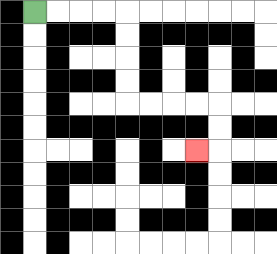{'start': '[1, 0]', 'end': '[8, 6]', 'path_directions': 'R,R,R,R,D,D,D,D,R,R,R,R,D,D,L', 'path_coordinates': '[[1, 0], [2, 0], [3, 0], [4, 0], [5, 0], [5, 1], [5, 2], [5, 3], [5, 4], [6, 4], [7, 4], [8, 4], [9, 4], [9, 5], [9, 6], [8, 6]]'}